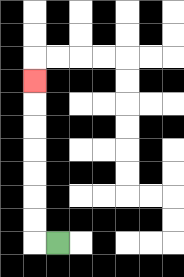{'start': '[2, 10]', 'end': '[1, 3]', 'path_directions': 'L,U,U,U,U,U,U,U', 'path_coordinates': '[[2, 10], [1, 10], [1, 9], [1, 8], [1, 7], [1, 6], [1, 5], [1, 4], [1, 3]]'}